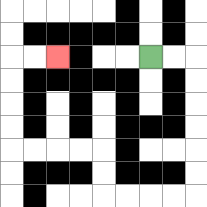{'start': '[6, 2]', 'end': '[2, 2]', 'path_directions': 'R,R,D,D,D,D,D,D,L,L,L,L,U,U,L,L,L,L,U,U,U,U,R,R', 'path_coordinates': '[[6, 2], [7, 2], [8, 2], [8, 3], [8, 4], [8, 5], [8, 6], [8, 7], [8, 8], [7, 8], [6, 8], [5, 8], [4, 8], [4, 7], [4, 6], [3, 6], [2, 6], [1, 6], [0, 6], [0, 5], [0, 4], [0, 3], [0, 2], [1, 2], [2, 2]]'}